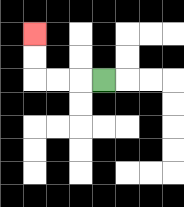{'start': '[4, 3]', 'end': '[1, 1]', 'path_directions': 'L,L,L,U,U', 'path_coordinates': '[[4, 3], [3, 3], [2, 3], [1, 3], [1, 2], [1, 1]]'}